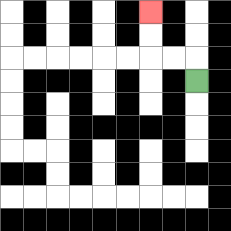{'start': '[8, 3]', 'end': '[6, 0]', 'path_directions': 'U,L,L,U,U', 'path_coordinates': '[[8, 3], [8, 2], [7, 2], [6, 2], [6, 1], [6, 0]]'}